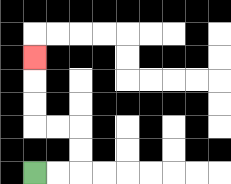{'start': '[1, 7]', 'end': '[1, 2]', 'path_directions': 'R,R,U,U,L,L,U,U,U', 'path_coordinates': '[[1, 7], [2, 7], [3, 7], [3, 6], [3, 5], [2, 5], [1, 5], [1, 4], [1, 3], [1, 2]]'}